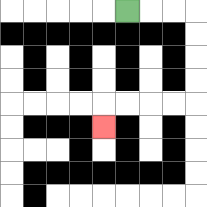{'start': '[5, 0]', 'end': '[4, 5]', 'path_directions': 'R,R,R,D,D,D,D,L,L,L,L,D', 'path_coordinates': '[[5, 0], [6, 0], [7, 0], [8, 0], [8, 1], [8, 2], [8, 3], [8, 4], [7, 4], [6, 4], [5, 4], [4, 4], [4, 5]]'}